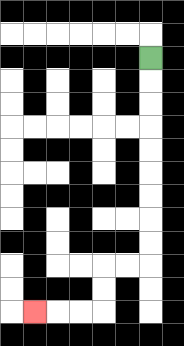{'start': '[6, 2]', 'end': '[1, 13]', 'path_directions': 'D,D,D,D,D,D,D,D,D,L,L,D,D,L,L,L', 'path_coordinates': '[[6, 2], [6, 3], [6, 4], [6, 5], [6, 6], [6, 7], [6, 8], [6, 9], [6, 10], [6, 11], [5, 11], [4, 11], [4, 12], [4, 13], [3, 13], [2, 13], [1, 13]]'}